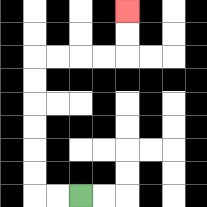{'start': '[3, 8]', 'end': '[5, 0]', 'path_directions': 'L,L,U,U,U,U,U,U,R,R,R,R,U,U', 'path_coordinates': '[[3, 8], [2, 8], [1, 8], [1, 7], [1, 6], [1, 5], [1, 4], [1, 3], [1, 2], [2, 2], [3, 2], [4, 2], [5, 2], [5, 1], [5, 0]]'}